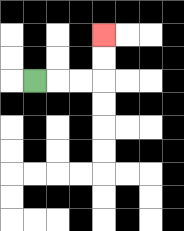{'start': '[1, 3]', 'end': '[4, 1]', 'path_directions': 'R,R,R,U,U', 'path_coordinates': '[[1, 3], [2, 3], [3, 3], [4, 3], [4, 2], [4, 1]]'}